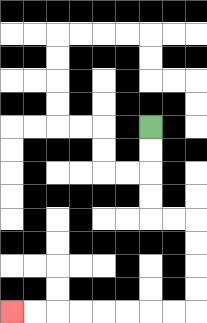{'start': '[6, 5]', 'end': '[0, 13]', 'path_directions': 'D,D,D,D,R,R,D,D,D,D,L,L,L,L,L,L,L,L', 'path_coordinates': '[[6, 5], [6, 6], [6, 7], [6, 8], [6, 9], [7, 9], [8, 9], [8, 10], [8, 11], [8, 12], [8, 13], [7, 13], [6, 13], [5, 13], [4, 13], [3, 13], [2, 13], [1, 13], [0, 13]]'}